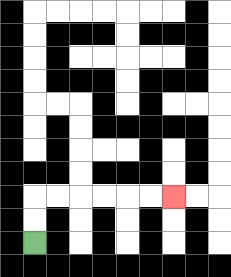{'start': '[1, 10]', 'end': '[7, 8]', 'path_directions': 'U,U,R,R,R,R,R,R', 'path_coordinates': '[[1, 10], [1, 9], [1, 8], [2, 8], [3, 8], [4, 8], [5, 8], [6, 8], [7, 8]]'}